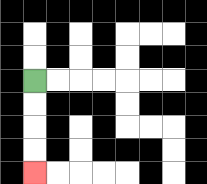{'start': '[1, 3]', 'end': '[1, 7]', 'path_directions': 'D,D,D,D', 'path_coordinates': '[[1, 3], [1, 4], [1, 5], [1, 6], [1, 7]]'}